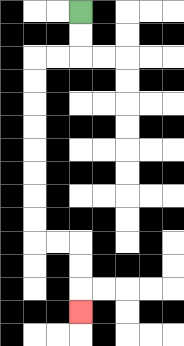{'start': '[3, 0]', 'end': '[3, 13]', 'path_directions': 'D,D,L,L,D,D,D,D,D,D,D,D,R,R,D,D,D', 'path_coordinates': '[[3, 0], [3, 1], [3, 2], [2, 2], [1, 2], [1, 3], [1, 4], [1, 5], [1, 6], [1, 7], [1, 8], [1, 9], [1, 10], [2, 10], [3, 10], [3, 11], [3, 12], [3, 13]]'}